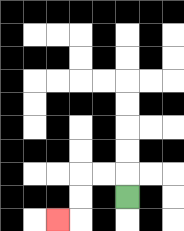{'start': '[5, 8]', 'end': '[2, 9]', 'path_directions': 'U,L,L,D,D,L', 'path_coordinates': '[[5, 8], [5, 7], [4, 7], [3, 7], [3, 8], [3, 9], [2, 9]]'}